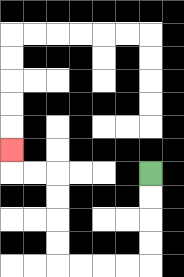{'start': '[6, 7]', 'end': '[0, 6]', 'path_directions': 'D,D,D,D,L,L,L,L,U,U,U,U,L,L,U', 'path_coordinates': '[[6, 7], [6, 8], [6, 9], [6, 10], [6, 11], [5, 11], [4, 11], [3, 11], [2, 11], [2, 10], [2, 9], [2, 8], [2, 7], [1, 7], [0, 7], [0, 6]]'}